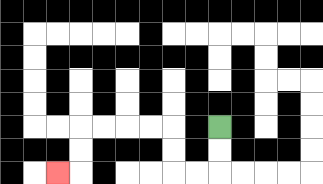{'start': '[9, 5]', 'end': '[2, 7]', 'path_directions': 'D,D,L,L,U,U,L,L,L,L,D,D,L', 'path_coordinates': '[[9, 5], [9, 6], [9, 7], [8, 7], [7, 7], [7, 6], [7, 5], [6, 5], [5, 5], [4, 5], [3, 5], [3, 6], [3, 7], [2, 7]]'}